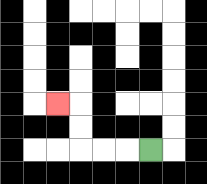{'start': '[6, 6]', 'end': '[2, 4]', 'path_directions': 'L,L,L,U,U,L', 'path_coordinates': '[[6, 6], [5, 6], [4, 6], [3, 6], [3, 5], [3, 4], [2, 4]]'}